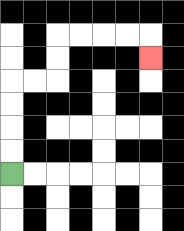{'start': '[0, 7]', 'end': '[6, 2]', 'path_directions': 'U,U,U,U,R,R,U,U,R,R,R,R,D', 'path_coordinates': '[[0, 7], [0, 6], [0, 5], [0, 4], [0, 3], [1, 3], [2, 3], [2, 2], [2, 1], [3, 1], [4, 1], [5, 1], [6, 1], [6, 2]]'}